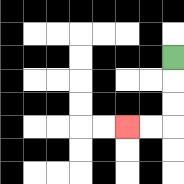{'start': '[7, 2]', 'end': '[5, 5]', 'path_directions': 'D,D,D,L,L', 'path_coordinates': '[[7, 2], [7, 3], [7, 4], [7, 5], [6, 5], [5, 5]]'}